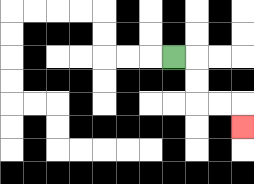{'start': '[7, 2]', 'end': '[10, 5]', 'path_directions': 'R,D,D,R,R,D', 'path_coordinates': '[[7, 2], [8, 2], [8, 3], [8, 4], [9, 4], [10, 4], [10, 5]]'}